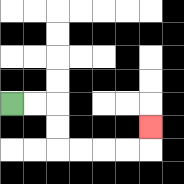{'start': '[0, 4]', 'end': '[6, 5]', 'path_directions': 'R,R,D,D,R,R,R,R,U', 'path_coordinates': '[[0, 4], [1, 4], [2, 4], [2, 5], [2, 6], [3, 6], [4, 6], [5, 6], [6, 6], [6, 5]]'}